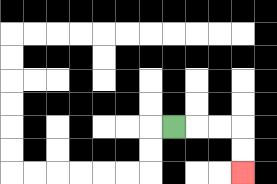{'start': '[7, 5]', 'end': '[10, 7]', 'path_directions': 'R,R,R,D,D', 'path_coordinates': '[[7, 5], [8, 5], [9, 5], [10, 5], [10, 6], [10, 7]]'}